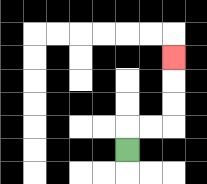{'start': '[5, 6]', 'end': '[7, 2]', 'path_directions': 'U,R,R,U,U,U', 'path_coordinates': '[[5, 6], [5, 5], [6, 5], [7, 5], [7, 4], [7, 3], [7, 2]]'}